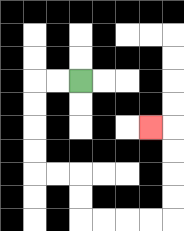{'start': '[3, 3]', 'end': '[6, 5]', 'path_directions': 'L,L,D,D,D,D,R,R,D,D,R,R,R,R,U,U,U,U,L', 'path_coordinates': '[[3, 3], [2, 3], [1, 3], [1, 4], [1, 5], [1, 6], [1, 7], [2, 7], [3, 7], [3, 8], [3, 9], [4, 9], [5, 9], [6, 9], [7, 9], [7, 8], [7, 7], [7, 6], [7, 5], [6, 5]]'}